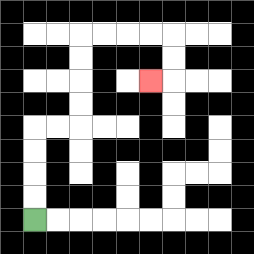{'start': '[1, 9]', 'end': '[6, 3]', 'path_directions': 'U,U,U,U,R,R,U,U,U,U,R,R,R,R,D,D,L', 'path_coordinates': '[[1, 9], [1, 8], [1, 7], [1, 6], [1, 5], [2, 5], [3, 5], [3, 4], [3, 3], [3, 2], [3, 1], [4, 1], [5, 1], [6, 1], [7, 1], [7, 2], [7, 3], [6, 3]]'}